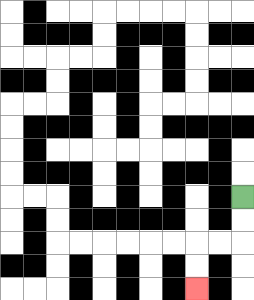{'start': '[10, 8]', 'end': '[8, 12]', 'path_directions': 'D,D,L,L,D,D', 'path_coordinates': '[[10, 8], [10, 9], [10, 10], [9, 10], [8, 10], [8, 11], [8, 12]]'}